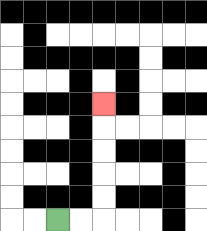{'start': '[2, 9]', 'end': '[4, 4]', 'path_directions': 'R,R,U,U,U,U,U', 'path_coordinates': '[[2, 9], [3, 9], [4, 9], [4, 8], [4, 7], [4, 6], [4, 5], [4, 4]]'}